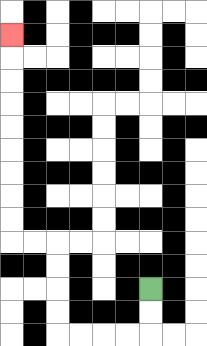{'start': '[6, 12]', 'end': '[0, 1]', 'path_directions': 'D,D,L,L,L,L,U,U,U,U,L,L,U,U,U,U,U,U,U,U,U', 'path_coordinates': '[[6, 12], [6, 13], [6, 14], [5, 14], [4, 14], [3, 14], [2, 14], [2, 13], [2, 12], [2, 11], [2, 10], [1, 10], [0, 10], [0, 9], [0, 8], [0, 7], [0, 6], [0, 5], [0, 4], [0, 3], [0, 2], [0, 1]]'}